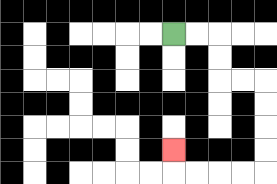{'start': '[7, 1]', 'end': '[7, 6]', 'path_directions': 'R,R,D,D,R,R,D,D,D,D,L,L,L,L,U', 'path_coordinates': '[[7, 1], [8, 1], [9, 1], [9, 2], [9, 3], [10, 3], [11, 3], [11, 4], [11, 5], [11, 6], [11, 7], [10, 7], [9, 7], [8, 7], [7, 7], [7, 6]]'}